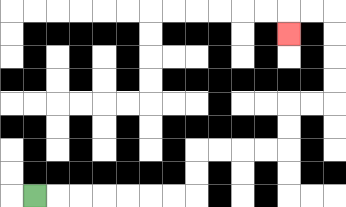{'start': '[1, 8]', 'end': '[12, 1]', 'path_directions': 'R,R,R,R,R,R,R,U,U,R,R,R,R,U,U,R,R,U,U,U,U,L,L,D', 'path_coordinates': '[[1, 8], [2, 8], [3, 8], [4, 8], [5, 8], [6, 8], [7, 8], [8, 8], [8, 7], [8, 6], [9, 6], [10, 6], [11, 6], [12, 6], [12, 5], [12, 4], [13, 4], [14, 4], [14, 3], [14, 2], [14, 1], [14, 0], [13, 0], [12, 0], [12, 1]]'}